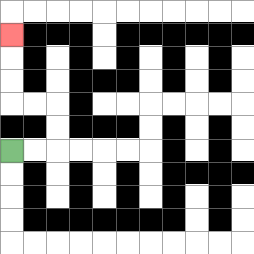{'start': '[0, 6]', 'end': '[0, 1]', 'path_directions': 'R,R,U,U,L,L,U,U,U', 'path_coordinates': '[[0, 6], [1, 6], [2, 6], [2, 5], [2, 4], [1, 4], [0, 4], [0, 3], [0, 2], [0, 1]]'}